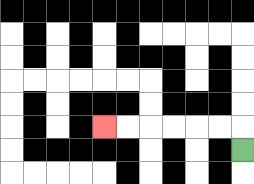{'start': '[10, 6]', 'end': '[4, 5]', 'path_directions': 'U,L,L,L,L,L,L', 'path_coordinates': '[[10, 6], [10, 5], [9, 5], [8, 5], [7, 5], [6, 5], [5, 5], [4, 5]]'}